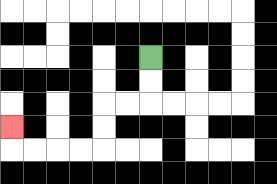{'start': '[6, 2]', 'end': '[0, 5]', 'path_directions': 'D,D,L,L,D,D,L,L,L,L,U', 'path_coordinates': '[[6, 2], [6, 3], [6, 4], [5, 4], [4, 4], [4, 5], [4, 6], [3, 6], [2, 6], [1, 6], [0, 6], [0, 5]]'}